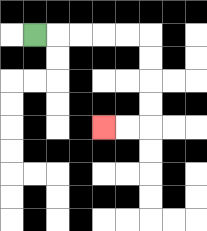{'start': '[1, 1]', 'end': '[4, 5]', 'path_directions': 'R,R,R,R,R,D,D,D,D,L,L', 'path_coordinates': '[[1, 1], [2, 1], [3, 1], [4, 1], [5, 1], [6, 1], [6, 2], [6, 3], [6, 4], [6, 5], [5, 5], [4, 5]]'}